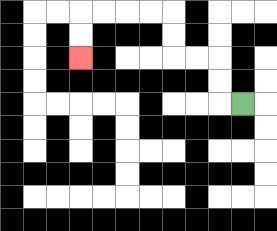{'start': '[10, 4]', 'end': '[3, 2]', 'path_directions': 'L,U,U,L,L,U,U,L,L,L,L,D,D', 'path_coordinates': '[[10, 4], [9, 4], [9, 3], [9, 2], [8, 2], [7, 2], [7, 1], [7, 0], [6, 0], [5, 0], [4, 0], [3, 0], [3, 1], [3, 2]]'}